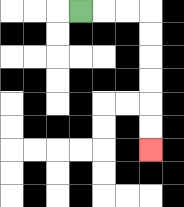{'start': '[3, 0]', 'end': '[6, 6]', 'path_directions': 'R,R,R,D,D,D,D,D,D', 'path_coordinates': '[[3, 0], [4, 0], [5, 0], [6, 0], [6, 1], [6, 2], [6, 3], [6, 4], [6, 5], [6, 6]]'}